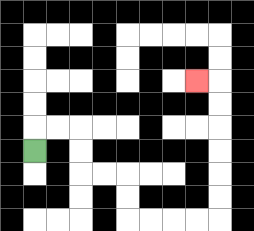{'start': '[1, 6]', 'end': '[8, 3]', 'path_directions': 'U,R,R,D,D,R,R,D,D,R,R,R,R,U,U,U,U,U,U,L', 'path_coordinates': '[[1, 6], [1, 5], [2, 5], [3, 5], [3, 6], [3, 7], [4, 7], [5, 7], [5, 8], [5, 9], [6, 9], [7, 9], [8, 9], [9, 9], [9, 8], [9, 7], [9, 6], [9, 5], [9, 4], [9, 3], [8, 3]]'}